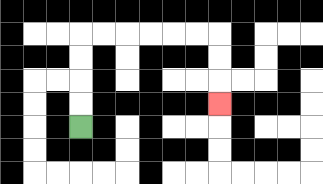{'start': '[3, 5]', 'end': '[9, 4]', 'path_directions': 'U,U,U,U,R,R,R,R,R,R,D,D,D', 'path_coordinates': '[[3, 5], [3, 4], [3, 3], [3, 2], [3, 1], [4, 1], [5, 1], [6, 1], [7, 1], [8, 1], [9, 1], [9, 2], [9, 3], [9, 4]]'}